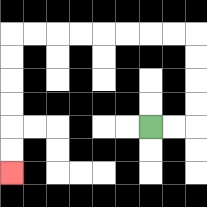{'start': '[6, 5]', 'end': '[0, 7]', 'path_directions': 'R,R,U,U,U,U,L,L,L,L,L,L,L,L,D,D,D,D,D,D', 'path_coordinates': '[[6, 5], [7, 5], [8, 5], [8, 4], [8, 3], [8, 2], [8, 1], [7, 1], [6, 1], [5, 1], [4, 1], [3, 1], [2, 1], [1, 1], [0, 1], [0, 2], [0, 3], [0, 4], [0, 5], [0, 6], [0, 7]]'}